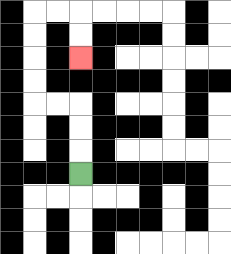{'start': '[3, 7]', 'end': '[3, 2]', 'path_directions': 'U,U,U,L,L,U,U,U,U,R,R,D,D', 'path_coordinates': '[[3, 7], [3, 6], [3, 5], [3, 4], [2, 4], [1, 4], [1, 3], [1, 2], [1, 1], [1, 0], [2, 0], [3, 0], [3, 1], [3, 2]]'}